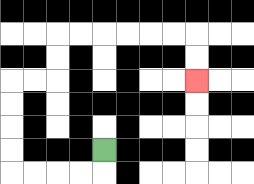{'start': '[4, 6]', 'end': '[8, 3]', 'path_directions': 'D,L,L,L,L,U,U,U,U,R,R,U,U,R,R,R,R,R,R,D,D', 'path_coordinates': '[[4, 6], [4, 7], [3, 7], [2, 7], [1, 7], [0, 7], [0, 6], [0, 5], [0, 4], [0, 3], [1, 3], [2, 3], [2, 2], [2, 1], [3, 1], [4, 1], [5, 1], [6, 1], [7, 1], [8, 1], [8, 2], [8, 3]]'}